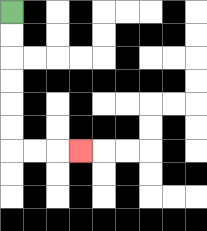{'start': '[0, 0]', 'end': '[3, 6]', 'path_directions': 'D,D,D,D,D,D,R,R,R', 'path_coordinates': '[[0, 0], [0, 1], [0, 2], [0, 3], [0, 4], [0, 5], [0, 6], [1, 6], [2, 6], [3, 6]]'}